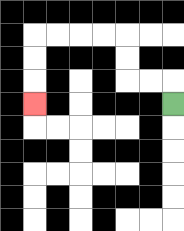{'start': '[7, 4]', 'end': '[1, 4]', 'path_directions': 'U,L,L,U,U,L,L,L,L,D,D,D', 'path_coordinates': '[[7, 4], [7, 3], [6, 3], [5, 3], [5, 2], [5, 1], [4, 1], [3, 1], [2, 1], [1, 1], [1, 2], [1, 3], [1, 4]]'}